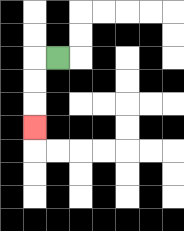{'start': '[2, 2]', 'end': '[1, 5]', 'path_directions': 'L,D,D,D', 'path_coordinates': '[[2, 2], [1, 2], [1, 3], [1, 4], [1, 5]]'}